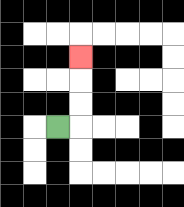{'start': '[2, 5]', 'end': '[3, 2]', 'path_directions': 'R,U,U,U', 'path_coordinates': '[[2, 5], [3, 5], [3, 4], [3, 3], [3, 2]]'}